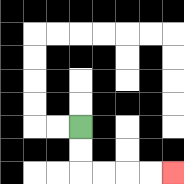{'start': '[3, 5]', 'end': '[7, 7]', 'path_directions': 'D,D,R,R,R,R', 'path_coordinates': '[[3, 5], [3, 6], [3, 7], [4, 7], [5, 7], [6, 7], [7, 7]]'}